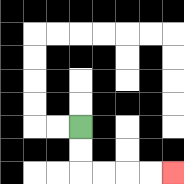{'start': '[3, 5]', 'end': '[7, 7]', 'path_directions': 'D,D,R,R,R,R', 'path_coordinates': '[[3, 5], [3, 6], [3, 7], [4, 7], [5, 7], [6, 7], [7, 7]]'}